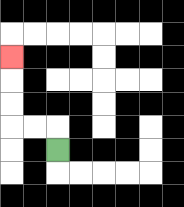{'start': '[2, 6]', 'end': '[0, 2]', 'path_directions': 'U,L,L,U,U,U', 'path_coordinates': '[[2, 6], [2, 5], [1, 5], [0, 5], [0, 4], [0, 3], [0, 2]]'}